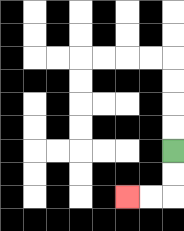{'start': '[7, 6]', 'end': '[5, 8]', 'path_directions': 'D,D,L,L', 'path_coordinates': '[[7, 6], [7, 7], [7, 8], [6, 8], [5, 8]]'}